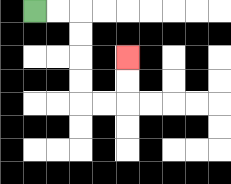{'start': '[1, 0]', 'end': '[5, 2]', 'path_directions': 'R,R,D,D,D,D,R,R,U,U', 'path_coordinates': '[[1, 0], [2, 0], [3, 0], [3, 1], [3, 2], [3, 3], [3, 4], [4, 4], [5, 4], [5, 3], [5, 2]]'}